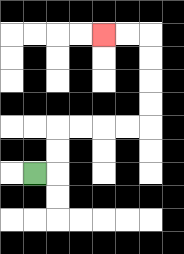{'start': '[1, 7]', 'end': '[4, 1]', 'path_directions': 'R,U,U,R,R,R,R,U,U,U,U,L,L', 'path_coordinates': '[[1, 7], [2, 7], [2, 6], [2, 5], [3, 5], [4, 5], [5, 5], [6, 5], [6, 4], [6, 3], [6, 2], [6, 1], [5, 1], [4, 1]]'}